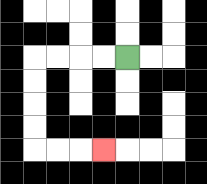{'start': '[5, 2]', 'end': '[4, 6]', 'path_directions': 'L,L,L,L,D,D,D,D,R,R,R', 'path_coordinates': '[[5, 2], [4, 2], [3, 2], [2, 2], [1, 2], [1, 3], [1, 4], [1, 5], [1, 6], [2, 6], [3, 6], [4, 6]]'}